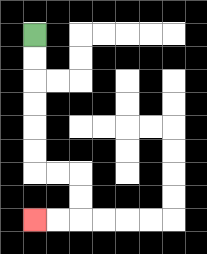{'start': '[1, 1]', 'end': '[1, 9]', 'path_directions': 'D,D,D,D,D,D,R,R,D,D,L,L', 'path_coordinates': '[[1, 1], [1, 2], [1, 3], [1, 4], [1, 5], [1, 6], [1, 7], [2, 7], [3, 7], [3, 8], [3, 9], [2, 9], [1, 9]]'}